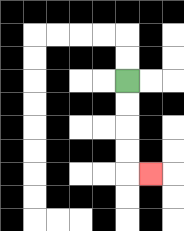{'start': '[5, 3]', 'end': '[6, 7]', 'path_directions': 'D,D,D,D,R', 'path_coordinates': '[[5, 3], [5, 4], [5, 5], [5, 6], [5, 7], [6, 7]]'}